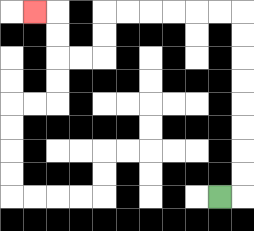{'start': '[9, 8]', 'end': '[1, 0]', 'path_directions': 'R,U,U,U,U,U,U,U,U,L,L,L,L,L,L,D,D,L,L,U,U,L', 'path_coordinates': '[[9, 8], [10, 8], [10, 7], [10, 6], [10, 5], [10, 4], [10, 3], [10, 2], [10, 1], [10, 0], [9, 0], [8, 0], [7, 0], [6, 0], [5, 0], [4, 0], [4, 1], [4, 2], [3, 2], [2, 2], [2, 1], [2, 0], [1, 0]]'}